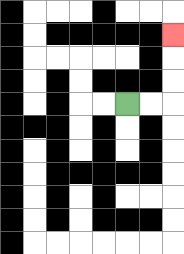{'start': '[5, 4]', 'end': '[7, 1]', 'path_directions': 'R,R,U,U,U', 'path_coordinates': '[[5, 4], [6, 4], [7, 4], [7, 3], [7, 2], [7, 1]]'}